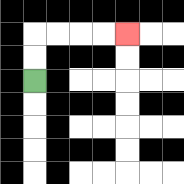{'start': '[1, 3]', 'end': '[5, 1]', 'path_directions': 'U,U,R,R,R,R', 'path_coordinates': '[[1, 3], [1, 2], [1, 1], [2, 1], [3, 1], [4, 1], [5, 1]]'}